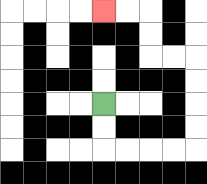{'start': '[4, 4]', 'end': '[4, 0]', 'path_directions': 'D,D,R,R,R,R,U,U,U,U,L,L,U,U,L,L', 'path_coordinates': '[[4, 4], [4, 5], [4, 6], [5, 6], [6, 6], [7, 6], [8, 6], [8, 5], [8, 4], [8, 3], [8, 2], [7, 2], [6, 2], [6, 1], [6, 0], [5, 0], [4, 0]]'}